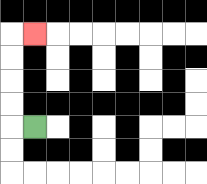{'start': '[1, 5]', 'end': '[1, 1]', 'path_directions': 'L,U,U,U,U,R', 'path_coordinates': '[[1, 5], [0, 5], [0, 4], [0, 3], [0, 2], [0, 1], [1, 1]]'}